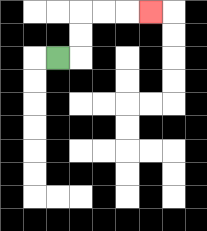{'start': '[2, 2]', 'end': '[6, 0]', 'path_directions': 'R,U,U,R,R,R', 'path_coordinates': '[[2, 2], [3, 2], [3, 1], [3, 0], [4, 0], [5, 0], [6, 0]]'}